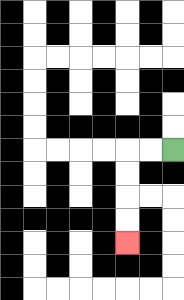{'start': '[7, 6]', 'end': '[5, 10]', 'path_directions': 'L,L,D,D,D,D', 'path_coordinates': '[[7, 6], [6, 6], [5, 6], [5, 7], [5, 8], [5, 9], [5, 10]]'}